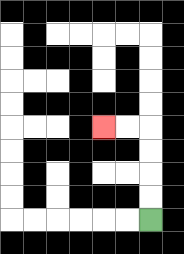{'start': '[6, 9]', 'end': '[4, 5]', 'path_directions': 'U,U,U,U,L,L', 'path_coordinates': '[[6, 9], [6, 8], [6, 7], [6, 6], [6, 5], [5, 5], [4, 5]]'}